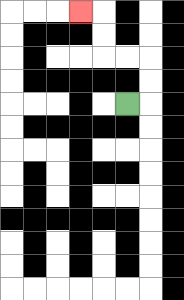{'start': '[5, 4]', 'end': '[3, 0]', 'path_directions': 'R,U,U,L,L,U,U,L', 'path_coordinates': '[[5, 4], [6, 4], [6, 3], [6, 2], [5, 2], [4, 2], [4, 1], [4, 0], [3, 0]]'}